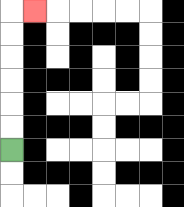{'start': '[0, 6]', 'end': '[1, 0]', 'path_directions': 'U,U,U,U,U,U,R', 'path_coordinates': '[[0, 6], [0, 5], [0, 4], [0, 3], [0, 2], [0, 1], [0, 0], [1, 0]]'}